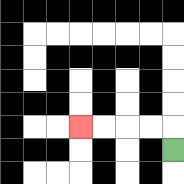{'start': '[7, 6]', 'end': '[3, 5]', 'path_directions': 'U,L,L,L,L', 'path_coordinates': '[[7, 6], [7, 5], [6, 5], [5, 5], [4, 5], [3, 5]]'}